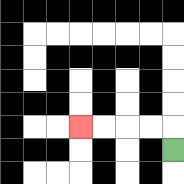{'start': '[7, 6]', 'end': '[3, 5]', 'path_directions': 'U,L,L,L,L', 'path_coordinates': '[[7, 6], [7, 5], [6, 5], [5, 5], [4, 5], [3, 5]]'}